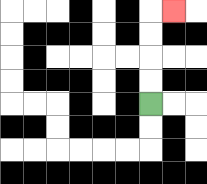{'start': '[6, 4]', 'end': '[7, 0]', 'path_directions': 'U,U,U,U,R', 'path_coordinates': '[[6, 4], [6, 3], [6, 2], [6, 1], [6, 0], [7, 0]]'}